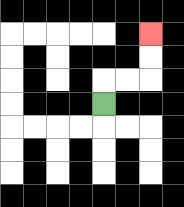{'start': '[4, 4]', 'end': '[6, 1]', 'path_directions': 'U,R,R,U,U', 'path_coordinates': '[[4, 4], [4, 3], [5, 3], [6, 3], [6, 2], [6, 1]]'}